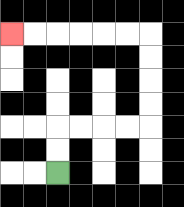{'start': '[2, 7]', 'end': '[0, 1]', 'path_directions': 'U,U,R,R,R,R,U,U,U,U,L,L,L,L,L,L', 'path_coordinates': '[[2, 7], [2, 6], [2, 5], [3, 5], [4, 5], [5, 5], [6, 5], [6, 4], [6, 3], [6, 2], [6, 1], [5, 1], [4, 1], [3, 1], [2, 1], [1, 1], [0, 1]]'}